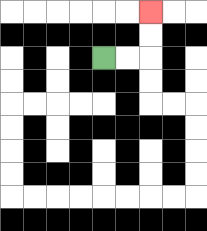{'start': '[4, 2]', 'end': '[6, 0]', 'path_directions': 'R,R,U,U', 'path_coordinates': '[[4, 2], [5, 2], [6, 2], [6, 1], [6, 0]]'}